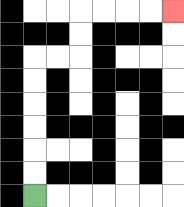{'start': '[1, 8]', 'end': '[7, 0]', 'path_directions': 'U,U,U,U,U,U,R,R,U,U,R,R,R,R', 'path_coordinates': '[[1, 8], [1, 7], [1, 6], [1, 5], [1, 4], [1, 3], [1, 2], [2, 2], [3, 2], [3, 1], [3, 0], [4, 0], [5, 0], [6, 0], [7, 0]]'}